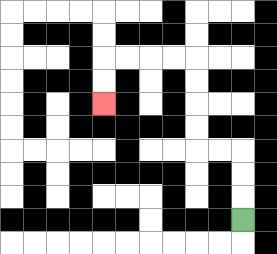{'start': '[10, 9]', 'end': '[4, 4]', 'path_directions': 'U,U,U,L,L,U,U,U,U,L,L,L,L,D,D', 'path_coordinates': '[[10, 9], [10, 8], [10, 7], [10, 6], [9, 6], [8, 6], [8, 5], [8, 4], [8, 3], [8, 2], [7, 2], [6, 2], [5, 2], [4, 2], [4, 3], [4, 4]]'}